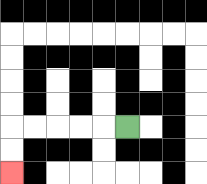{'start': '[5, 5]', 'end': '[0, 7]', 'path_directions': 'L,L,L,L,L,D,D', 'path_coordinates': '[[5, 5], [4, 5], [3, 5], [2, 5], [1, 5], [0, 5], [0, 6], [0, 7]]'}